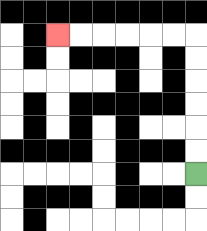{'start': '[8, 7]', 'end': '[2, 1]', 'path_directions': 'U,U,U,U,U,U,L,L,L,L,L,L', 'path_coordinates': '[[8, 7], [8, 6], [8, 5], [8, 4], [8, 3], [8, 2], [8, 1], [7, 1], [6, 1], [5, 1], [4, 1], [3, 1], [2, 1]]'}